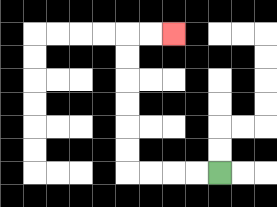{'start': '[9, 7]', 'end': '[7, 1]', 'path_directions': 'L,L,L,L,U,U,U,U,U,U,R,R', 'path_coordinates': '[[9, 7], [8, 7], [7, 7], [6, 7], [5, 7], [5, 6], [5, 5], [5, 4], [5, 3], [5, 2], [5, 1], [6, 1], [7, 1]]'}